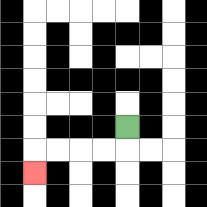{'start': '[5, 5]', 'end': '[1, 7]', 'path_directions': 'D,L,L,L,L,D', 'path_coordinates': '[[5, 5], [5, 6], [4, 6], [3, 6], [2, 6], [1, 6], [1, 7]]'}